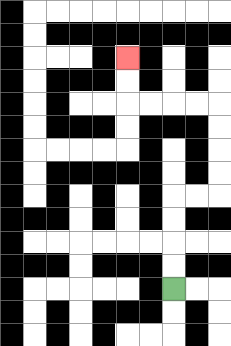{'start': '[7, 12]', 'end': '[5, 2]', 'path_directions': 'U,U,U,U,R,R,U,U,U,U,L,L,L,L,U,U', 'path_coordinates': '[[7, 12], [7, 11], [7, 10], [7, 9], [7, 8], [8, 8], [9, 8], [9, 7], [9, 6], [9, 5], [9, 4], [8, 4], [7, 4], [6, 4], [5, 4], [5, 3], [5, 2]]'}